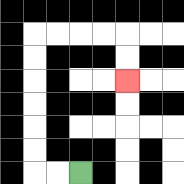{'start': '[3, 7]', 'end': '[5, 3]', 'path_directions': 'L,L,U,U,U,U,U,U,R,R,R,R,D,D', 'path_coordinates': '[[3, 7], [2, 7], [1, 7], [1, 6], [1, 5], [1, 4], [1, 3], [1, 2], [1, 1], [2, 1], [3, 1], [4, 1], [5, 1], [5, 2], [5, 3]]'}